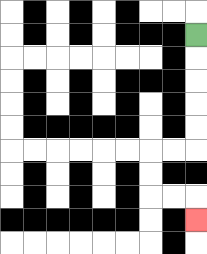{'start': '[8, 1]', 'end': '[8, 9]', 'path_directions': 'D,D,D,D,D,L,L,D,D,R,R,D', 'path_coordinates': '[[8, 1], [8, 2], [8, 3], [8, 4], [8, 5], [8, 6], [7, 6], [6, 6], [6, 7], [6, 8], [7, 8], [8, 8], [8, 9]]'}